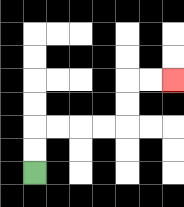{'start': '[1, 7]', 'end': '[7, 3]', 'path_directions': 'U,U,R,R,R,R,U,U,R,R', 'path_coordinates': '[[1, 7], [1, 6], [1, 5], [2, 5], [3, 5], [4, 5], [5, 5], [5, 4], [5, 3], [6, 3], [7, 3]]'}